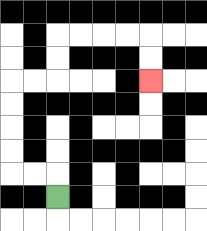{'start': '[2, 8]', 'end': '[6, 3]', 'path_directions': 'U,L,L,U,U,U,U,R,R,U,U,R,R,R,R,D,D', 'path_coordinates': '[[2, 8], [2, 7], [1, 7], [0, 7], [0, 6], [0, 5], [0, 4], [0, 3], [1, 3], [2, 3], [2, 2], [2, 1], [3, 1], [4, 1], [5, 1], [6, 1], [6, 2], [6, 3]]'}